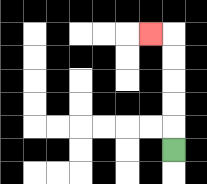{'start': '[7, 6]', 'end': '[6, 1]', 'path_directions': 'U,U,U,U,U,L', 'path_coordinates': '[[7, 6], [7, 5], [7, 4], [7, 3], [7, 2], [7, 1], [6, 1]]'}